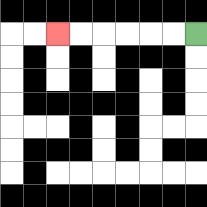{'start': '[8, 1]', 'end': '[2, 1]', 'path_directions': 'L,L,L,L,L,L', 'path_coordinates': '[[8, 1], [7, 1], [6, 1], [5, 1], [4, 1], [3, 1], [2, 1]]'}